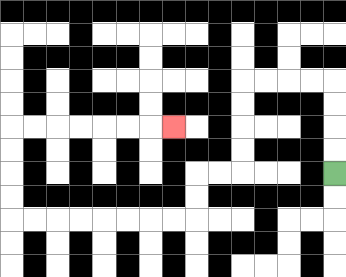{'start': '[14, 7]', 'end': '[7, 5]', 'path_directions': 'U,U,U,U,L,L,L,L,D,D,D,D,L,L,D,D,L,L,L,L,L,L,L,L,U,U,U,U,R,R,R,R,R,R,R', 'path_coordinates': '[[14, 7], [14, 6], [14, 5], [14, 4], [14, 3], [13, 3], [12, 3], [11, 3], [10, 3], [10, 4], [10, 5], [10, 6], [10, 7], [9, 7], [8, 7], [8, 8], [8, 9], [7, 9], [6, 9], [5, 9], [4, 9], [3, 9], [2, 9], [1, 9], [0, 9], [0, 8], [0, 7], [0, 6], [0, 5], [1, 5], [2, 5], [3, 5], [4, 5], [5, 5], [6, 5], [7, 5]]'}